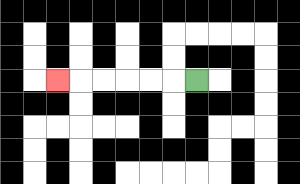{'start': '[8, 3]', 'end': '[2, 3]', 'path_directions': 'L,L,L,L,L,L', 'path_coordinates': '[[8, 3], [7, 3], [6, 3], [5, 3], [4, 3], [3, 3], [2, 3]]'}